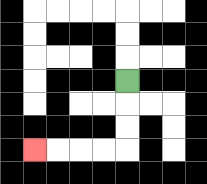{'start': '[5, 3]', 'end': '[1, 6]', 'path_directions': 'D,D,D,L,L,L,L', 'path_coordinates': '[[5, 3], [5, 4], [5, 5], [5, 6], [4, 6], [3, 6], [2, 6], [1, 6]]'}